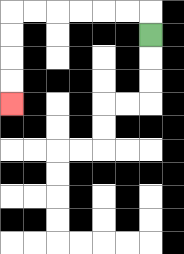{'start': '[6, 1]', 'end': '[0, 4]', 'path_directions': 'U,L,L,L,L,L,L,D,D,D,D', 'path_coordinates': '[[6, 1], [6, 0], [5, 0], [4, 0], [3, 0], [2, 0], [1, 0], [0, 0], [0, 1], [0, 2], [0, 3], [0, 4]]'}